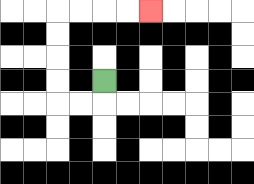{'start': '[4, 3]', 'end': '[6, 0]', 'path_directions': 'D,L,L,U,U,U,U,R,R,R,R', 'path_coordinates': '[[4, 3], [4, 4], [3, 4], [2, 4], [2, 3], [2, 2], [2, 1], [2, 0], [3, 0], [4, 0], [5, 0], [6, 0]]'}